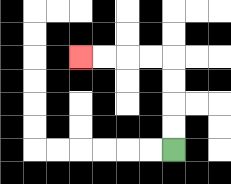{'start': '[7, 6]', 'end': '[3, 2]', 'path_directions': 'U,U,U,U,L,L,L,L', 'path_coordinates': '[[7, 6], [7, 5], [7, 4], [7, 3], [7, 2], [6, 2], [5, 2], [4, 2], [3, 2]]'}